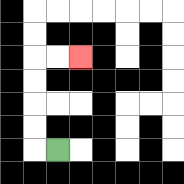{'start': '[2, 6]', 'end': '[3, 2]', 'path_directions': 'L,U,U,U,U,R,R', 'path_coordinates': '[[2, 6], [1, 6], [1, 5], [1, 4], [1, 3], [1, 2], [2, 2], [3, 2]]'}